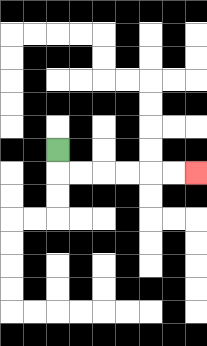{'start': '[2, 6]', 'end': '[8, 7]', 'path_directions': 'D,R,R,R,R,R,R', 'path_coordinates': '[[2, 6], [2, 7], [3, 7], [4, 7], [5, 7], [6, 7], [7, 7], [8, 7]]'}